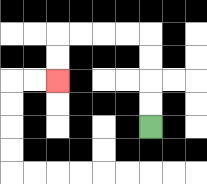{'start': '[6, 5]', 'end': '[2, 3]', 'path_directions': 'U,U,U,U,L,L,L,L,D,D', 'path_coordinates': '[[6, 5], [6, 4], [6, 3], [6, 2], [6, 1], [5, 1], [4, 1], [3, 1], [2, 1], [2, 2], [2, 3]]'}